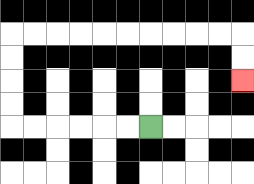{'start': '[6, 5]', 'end': '[10, 3]', 'path_directions': 'L,L,L,L,L,L,U,U,U,U,R,R,R,R,R,R,R,R,R,R,D,D', 'path_coordinates': '[[6, 5], [5, 5], [4, 5], [3, 5], [2, 5], [1, 5], [0, 5], [0, 4], [0, 3], [0, 2], [0, 1], [1, 1], [2, 1], [3, 1], [4, 1], [5, 1], [6, 1], [7, 1], [8, 1], [9, 1], [10, 1], [10, 2], [10, 3]]'}